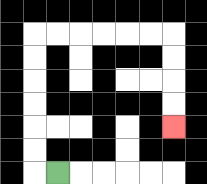{'start': '[2, 7]', 'end': '[7, 5]', 'path_directions': 'L,U,U,U,U,U,U,R,R,R,R,R,R,D,D,D,D', 'path_coordinates': '[[2, 7], [1, 7], [1, 6], [1, 5], [1, 4], [1, 3], [1, 2], [1, 1], [2, 1], [3, 1], [4, 1], [5, 1], [6, 1], [7, 1], [7, 2], [7, 3], [7, 4], [7, 5]]'}